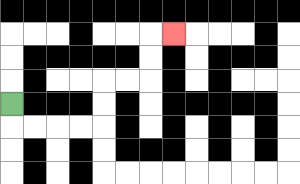{'start': '[0, 4]', 'end': '[7, 1]', 'path_directions': 'D,R,R,R,R,U,U,R,R,U,U,R', 'path_coordinates': '[[0, 4], [0, 5], [1, 5], [2, 5], [3, 5], [4, 5], [4, 4], [4, 3], [5, 3], [6, 3], [6, 2], [6, 1], [7, 1]]'}